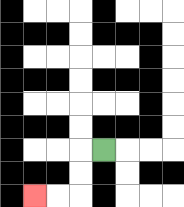{'start': '[4, 6]', 'end': '[1, 8]', 'path_directions': 'L,D,D,L,L', 'path_coordinates': '[[4, 6], [3, 6], [3, 7], [3, 8], [2, 8], [1, 8]]'}